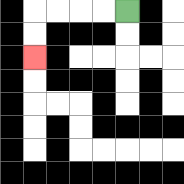{'start': '[5, 0]', 'end': '[1, 2]', 'path_directions': 'L,L,L,L,D,D', 'path_coordinates': '[[5, 0], [4, 0], [3, 0], [2, 0], [1, 0], [1, 1], [1, 2]]'}